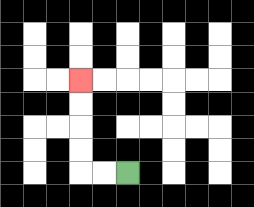{'start': '[5, 7]', 'end': '[3, 3]', 'path_directions': 'L,L,U,U,U,U', 'path_coordinates': '[[5, 7], [4, 7], [3, 7], [3, 6], [3, 5], [3, 4], [3, 3]]'}